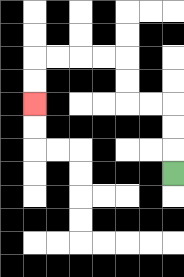{'start': '[7, 7]', 'end': '[1, 4]', 'path_directions': 'U,U,U,L,L,U,U,L,L,L,L,D,D', 'path_coordinates': '[[7, 7], [7, 6], [7, 5], [7, 4], [6, 4], [5, 4], [5, 3], [5, 2], [4, 2], [3, 2], [2, 2], [1, 2], [1, 3], [1, 4]]'}